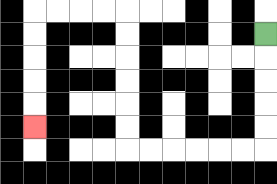{'start': '[11, 1]', 'end': '[1, 5]', 'path_directions': 'D,D,D,D,D,L,L,L,L,L,L,U,U,U,U,U,U,L,L,L,L,D,D,D,D,D', 'path_coordinates': '[[11, 1], [11, 2], [11, 3], [11, 4], [11, 5], [11, 6], [10, 6], [9, 6], [8, 6], [7, 6], [6, 6], [5, 6], [5, 5], [5, 4], [5, 3], [5, 2], [5, 1], [5, 0], [4, 0], [3, 0], [2, 0], [1, 0], [1, 1], [1, 2], [1, 3], [1, 4], [1, 5]]'}